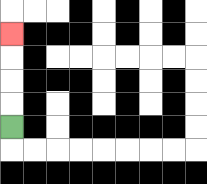{'start': '[0, 5]', 'end': '[0, 1]', 'path_directions': 'U,U,U,U', 'path_coordinates': '[[0, 5], [0, 4], [0, 3], [0, 2], [0, 1]]'}